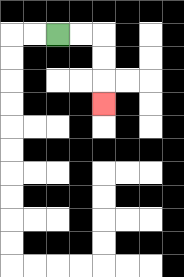{'start': '[2, 1]', 'end': '[4, 4]', 'path_directions': 'R,R,D,D,D', 'path_coordinates': '[[2, 1], [3, 1], [4, 1], [4, 2], [4, 3], [4, 4]]'}